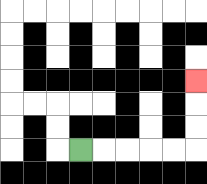{'start': '[3, 6]', 'end': '[8, 3]', 'path_directions': 'R,R,R,R,R,U,U,U', 'path_coordinates': '[[3, 6], [4, 6], [5, 6], [6, 6], [7, 6], [8, 6], [8, 5], [8, 4], [8, 3]]'}